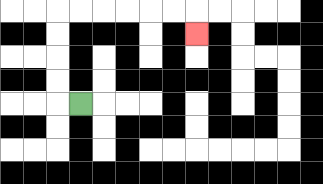{'start': '[3, 4]', 'end': '[8, 1]', 'path_directions': 'L,U,U,U,U,R,R,R,R,R,R,D', 'path_coordinates': '[[3, 4], [2, 4], [2, 3], [2, 2], [2, 1], [2, 0], [3, 0], [4, 0], [5, 0], [6, 0], [7, 0], [8, 0], [8, 1]]'}